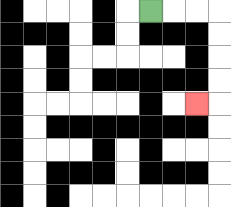{'start': '[6, 0]', 'end': '[8, 4]', 'path_directions': 'R,R,R,D,D,D,D,L', 'path_coordinates': '[[6, 0], [7, 0], [8, 0], [9, 0], [9, 1], [9, 2], [9, 3], [9, 4], [8, 4]]'}